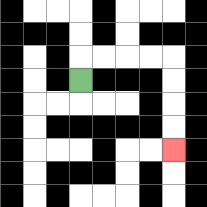{'start': '[3, 3]', 'end': '[7, 6]', 'path_directions': 'U,R,R,R,R,D,D,D,D', 'path_coordinates': '[[3, 3], [3, 2], [4, 2], [5, 2], [6, 2], [7, 2], [7, 3], [7, 4], [7, 5], [7, 6]]'}